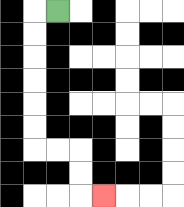{'start': '[2, 0]', 'end': '[4, 8]', 'path_directions': 'L,D,D,D,D,D,D,R,R,D,D,R', 'path_coordinates': '[[2, 0], [1, 0], [1, 1], [1, 2], [1, 3], [1, 4], [1, 5], [1, 6], [2, 6], [3, 6], [3, 7], [3, 8], [4, 8]]'}